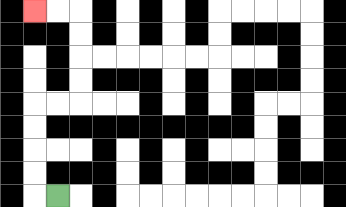{'start': '[2, 8]', 'end': '[1, 0]', 'path_directions': 'L,U,U,U,U,R,R,U,U,U,U,L,L', 'path_coordinates': '[[2, 8], [1, 8], [1, 7], [1, 6], [1, 5], [1, 4], [2, 4], [3, 4], [3, 3], [3, 2], [3, 1], [3, 0], [2, 0], [1, 0]]'}